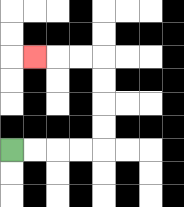{'start': '[0, 6]', 'end': '[1, 2]', 'path_directions': 'R,R,R,R,U,U,U,U,L,L,L', 'path_coordinates': '[[0, 6], [1, 6], [2, 6], [3, 6], [4, 6], [4, 5], [4, 4], [4, 3], [4, 2], [3, 2], [2, 2], [1, 2]]'}